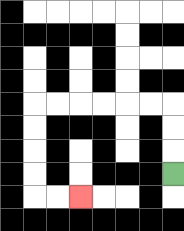{'start': '[7, 7]', 'end': '[3, 8]', 'path_directions': 'U,U,U,L,L,L,L,L,L,D,D,D,D,R,R', 'path_coordinates': '[[7, 7], [7, 6], [7, 5], [7, 4], [6, 4], [5, 4], [4, 4], [3, 4], [2, 4], [1, 4], [1, 5], [1, 6], [1, 7], [1, 8], [2, 8], [3, 8]]'}